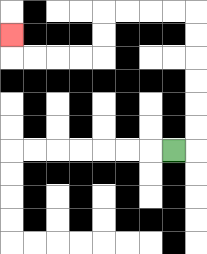{'start': '[7, 6]', 'end': '[0, 1]', 'path_directions': 'R,U,U,U,U,U,U,L,L,L,L,D,D,L,L,L,L,U', 'path_coordinates': '[[7, 6], [8, 6], [8, 5], [8, 4], [8, 3], [8, 2], [8, 1], [8, 0], [7, 0], [6, 0], [5, 0], [4, 0], [4, 1], [4, 2], [3, 2], [2, 2], [1, 2], [0, 2], [0, 1]]'}